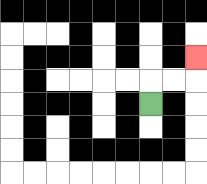{'start': '[6, 4]', 'end': '[8, 2]', 'path_directions': 'U,R,R,U', 'path_coordinates': '[[6, 4], [6, 3], [7, 3], [8, 3], [8, 2]]'}